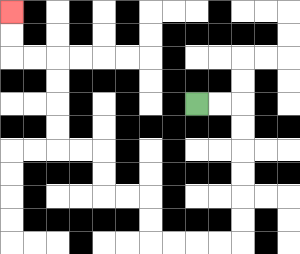{'start': '[8, 4]', 'end': '[0, 0]', 'path_directions': 'R,R,D,D,D,D,D,D,L,L,L,L,U,U,L,L,U,U,L,L,U,U,U,U,L,L,U,U', 'path_coordinates': '[[8, 4], [9, 4], [10, 4], [10, 5], [10, 6], [10, 7], [10, 8], [10, 9], [10, 10], [9, 10], [8, 10], [7, 10], [6, 10], [6, 9], [6, 8], [5, 8], [4, 8], [4, 7], [4, 6], [3, 6], [2, 6], [2, 5], [2, 4], [2, 3], [2, 2], [1, 2], [0, 2], [0, 1], [0, 0]]'}